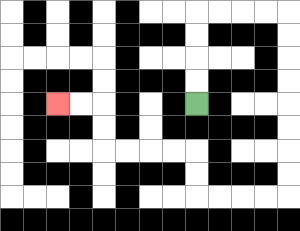{'start': '[8, 4]', 'end': '[2, 4]', 'path_directions': 'U,U,U,U,R,R,R,R,D,D,D,D,D,D,D,D,L,L,L,L,U,U,L,L,L,L,U,U,L,L', 'path_coordinates': '[[8, 4], [8, 3], [8, 2], [8, 1], [8, 0], [9, 0], [10, 0], [11, 0], [12, 0], [12, 1], [12, 2], [12, 3], [12, 4], [12, 5], [12, 6], [12, 7], [12, 8], [11, 8], [10, 8], [9, 8], [8, 8], [8, 7], [8, 6], [7, 6], [6, 6], [5, 6], [4, 6], [4, 5], [4, 4], [3, 4], [2, 4]]'}